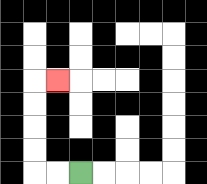{'start': '[3, 7]', 'end': '[2, 3]', 'path_directions': 'L,L,U,U,U,U,R', 'path_coordinates': '[[3, 7], [2, 7], [1, 7], [1, 6], [1, 5], [1, 4], [1, 3], [2, 3]]'}